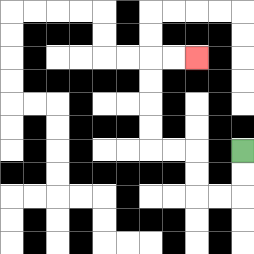{'start': '[10, 6]', 'end': '[8, 2]', 'path_directions': 'D,D,L,L,U,U,L,L,U,U,U,U,R,R', 'path_coordinates': '[[10, 6], [10, 7], [10, 8], [9, 8], [8, 8], [8, 7], [8, 6], [7, 6], [6, 6], [6, 5], [6, 4], [6, 3], [6, 2], [7, 2], [8, 2]]'}